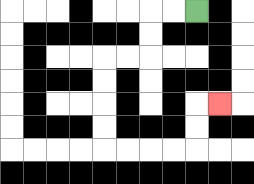{'start': '[8, 0]', 'end': '[9, 4]', 'path_directions': 'L,L,D,D,L,L,D,D,D,D,R,R,R,R,U,U,R', 'path_coordinates': '[[8, 0], [7, 0], [6, 0], [6, 1], [6, 2], [5, 2], [4, 2], [4, 3], [4, 4], [4, 5], [4, 6], [5, 6], [6, 6], [7, 6], [8, 6], [8, 5], [8, 4], [9, 4]]'}